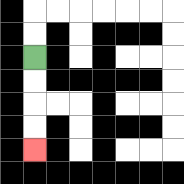{'start': '[1, 2]', 'end': '[1, 6]', 'path_directions': 'D,D,D,D', 'path_coordinates': '[[1, 2], [1, 3], [1, 4], [1, 5], [1, 6]]'}